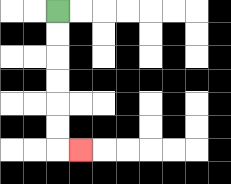{'start': '[2, 0]', 'end': '[3, 6]', 'path_directions': 'D,D,D,D,D,D,R', 'path_coordinates': '[[2, 0], [2, 1], [2, 2], [2, 3], [2, 4], [2, 5], [2, 6], [3, 6]]'}